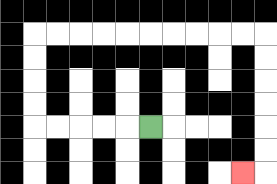{'start': '[6, 5]', 'end': '[10, 7]', 'path_directions': 'L,L,L,L,L,U,U,U,U,R,R,R,R,R,R,R,R,R,R,D,D,D,D,D,D,L', 'path_coordinates': '[[6, 5], [5, 5], [4, 5], [3, 5], [2, 5], [1, 5], [1, 4], [1, 3], [1, 2], [1, 1], [2, 1], [3, 1], [4, 1], [5, 1], [6, 1], [7, 1], [8, 1], [9, 1], [10, 1], [11, 1], [11, 2], [11, 3], [11, 4], [11, 5], [11, 6], [11, 7], [10, 7]]'}